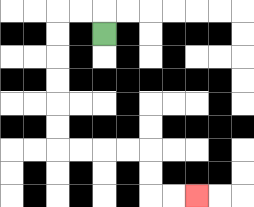{'start': '[4, 1]', 'end': '[8, 8]', 'path_directions': 'U,L,L,D,D,D,D,D,D,R,R,R,R,D,D,R,R', 'path_coordinates': '[[4, 1], [4, 0], [3, 0], [2, 0], [2, 1], [2, 2], [2, 3], [2, 4], [2, 5], [2, 6], [3, 6], [4, 6], [5, 6], [6, 6], [6, 7], [6, 8], [7, 8], [8, 8]]'}